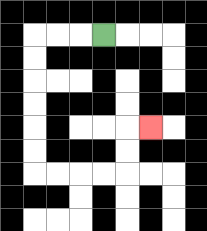{'start': '[4, 1]', 'end': '[6, 5]', 'path_directions': 'L,L,L,D,D,D,D,D,D,R,R,R,R,U,U,R', 'path_coordinates': '[[4, 1], [3, 1], [2, 1], [1, 1], [1, 2], [1, 3], [1, 4], [1, 5], [1, 6], [1, 7], [2, 7], [3, 7], [4, 7], [5, 7], [5, 6], [5, 5], [6, 5]]'}